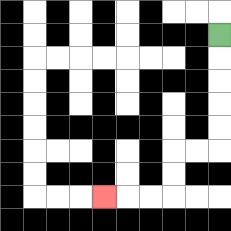{'start': '[9, 1]', 'end': '[4, 8]', 'path_directions': 'D,D,D,D,D,L,L,D,D,L,L,L', 'path_coordinates': '[[9, 1], [9, 2], [9, 3], [9, 4], [9, 5], [9, 6], [8, 6], [7, 6], [7, 7], [7, 8], [6, 8], [5, 8], [4, 8]]'}